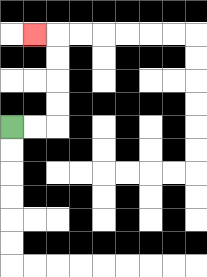{'start': '[0, 5]', 'end': '[1, 1]', 'path_directions': 'R,R,U,U,U,U,L', 'path_coordinates': '[[0, 5], [1, 5], [2, 5], [2, 4], [2, 3], [2, 2], [2, 1], [1, 1]]'}